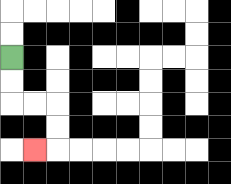{'start': '[0, 2]', 'end': '[1, 6]', 'path_directions': 'D,D,R,R,D,D,L', 'path_coordinates': '[[0, 2], [0, 3], [0, 4], [1, 4], [2, 4], [2, 5], [2, 6], [1, 6]]'}